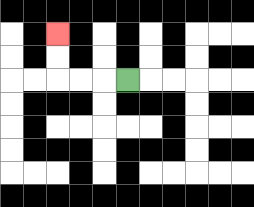{'start': '[5, 3]', 'end': '[2, 1]', 'path_directions': 'L,L,L,U,U', 'path_coordinates': '[[5, 3], [4, 3], [3, 3], [2, 3], [2, 2], [2, 1]]'}